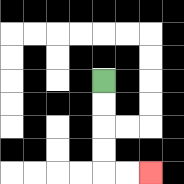{'start': '[4, 3]', 'end': '[6, 7]', 'path_directions': 'D,D,D,D,R,R', 'path_coordinates': '[[4, 3], [4, 4], [4, 5], [4, 6], [4, 7], [5, 7], [6, 7]]'}